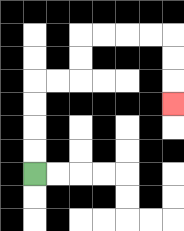{'start': '[1, 7]', 'end': '[7, 4]', 'path_directions': 'U,U,U,U,R,R,U,U,R,R,R,R,D,D,D', 'path_coordinates': '[[1, 7], [1, 6], [1, 5], [1, 4], [1, 3], [2, 3], [3, 3], [3, 2], [3, 1], [4, 1], [5, 1], [6, 1], [7, 1], [7, 2], [7, 3], [7, 4]]'}